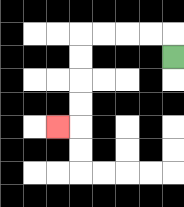{'start': '[7, 2]', 'end': '[2, 5]', 'path_directions': 'U,L,L,L,L,D,D,D,D,L', 'path_coordinates': '[[7, 2], [7, 1], [6, 1], [5, 1], [4, 1], [3, 1], [3, 2], [3, 3], [3, 4], [3, 5], [2, 5]]'}